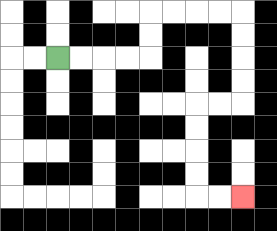{'start': '[2, 2]', 'end': '[10, 8]', 'path_directions': 'R,R,R,R,U,U,R,R,R,R,D,D,D,D,L,L,D,D,D,D,R,R', 'path_coordinates': '[[2, 2], [3, 2], [4, 2], [5, 2], [6, 2], [6, 1], [6, 0], [7, 0], [8, 0], [9, 0], [10, 0], [10, 1], [10, 2], [10, 3], [10, 4], [9, 4], [8, 4], [8, 5], [8, 6], [8, 7], [8, 8], [9, 8], [10, 8]]'}